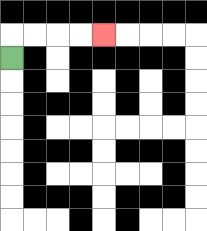{'start': '[0, 2]', 'end': '[4, 1]', 'path_directions': 'U,R,R,R,R', 'path_coordinates': '[[0, 2], [0, 1], [1, 1], [2, 1], [3, 1], [4, 1]]'}